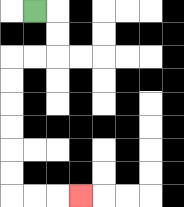{'start': '[1, 0]', 'end': '[3, 8]', 'path_directions': 'R,D,D,L,L,D,D,D,D,D,D,R,R,R', 'path_coordinates': '[[1, 0], [2, 0], [2, 1], [2, 2], [1, 2], [0, 2], [0, 3], [0, 4], [0, 5], [0, 6], [0, 7], [0, 8], [1, 8], [2, 8], [3, 8]]'}